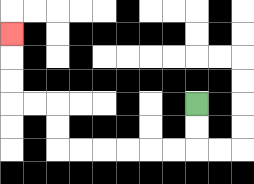{'start': '[8, 4]', 'end': '[0, 1]', 'path_directions': 'D,D,L,L,L,L,L,L,U,U,L,L,U,U,U', 'path_coordinates': '[[8, 4], [8, 5], [8, 6], [7, 6], [6, 6], [5, 6], [4, 6], [3, 6], [2, 6], [2, 5], [2, 4], [1, 4], [0, 4], [0, 3], [0, 2], [0, 1]]'}